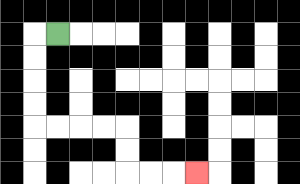{'start': '[2, 1]', 'end': '[8, 7]', 'path_directions': 'L,D,D,D,D,R,R,R,R,D,D,R,R,R', 'path_coordinates': '[[2, 1], [1, 1], [1, 2], [1, 3], [1, 4], [1, 5], [2, 5], [3, 5], [4, 5], [5, 5], [5, 6], [5, 7], [6, 7], [7, 7], [8, 7]]'}